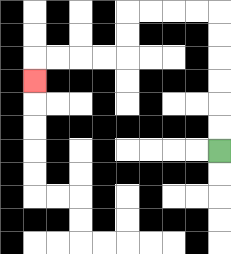{'start': '[9, 6]', 'end': '[1, 3]', 'path_directions': 'U,U,U,U,U,U,L,L,L,L,D,D,L,L,L,L,D', 'path_coordinates': '[[9, 6], [9, 5], [9, 4], [9, 3], [9, 2], [9, 1], [9, 0], [8, 0], [7, 0], [6, 0], [5, 0], [5, 1], [5, 2], [4, 2], [3, 2], [2, 2], [1, 2], [1, 3]]'}